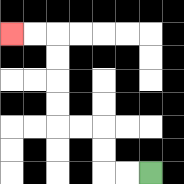{'start': '[6, 7]', 'end': '[0, 1]', 'path_directions': 'L,L,U,U,L,L,U,U,U,U,L,L', 'path_coordinates': '[[6, 7], [5, 7], [4, 7], [4, 6], [4, 5], [3, 5], [2, 5], [2, 4], [2, 3], [2, 2], [2, 1], [1, 1], [0, 1]]'}